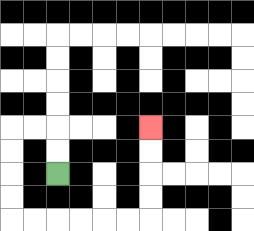{'start': '[2, 7]', 'end': '[6, 5]', 'path_directions': 'U,U,L,L,D,D,D,D,R,R,R,R,R,R,U,U,U,U', 'path_coordinates': '[[2, 7], [2, 6], [2, 5], [1, 5], [0, 5], [0, 6], [0, 7], [0, 8], [0, 9], [1, 9], [2, 9], [3, 9], [4, 9], [5, 9], [6, 9], [6, 8], [6, 7], [6, 6], [6, 5]]'}